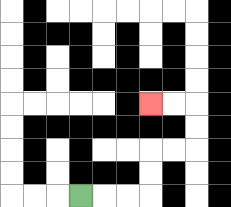{'start': '[3, 8]', 'end': '[6, 4]', 'path_directions': 'R,R,R,U,U,R,R,U,U,L,L', 'path_coordinates': '[[3, 8], [4, 8], [5, 8], [6, 8], [6, 7], [6, 6], [7, 6], [8, 6], [8, 5], [8, 4], [7, 4], [6, 4]]'}